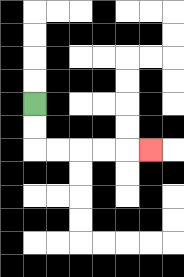{'start': '[1, 4]', 'end': '[6, 6]', 'path_directions': 'D,D,R,R,R,R,R', 'path_coordinates': '[[1, 4], [1, 5], [1, 6], [2, 6], [3, 6], [4, 6], [5, 6], [6, 6]]'}